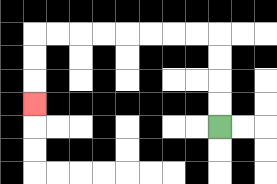{'start': '[9, 5]', 'end': '[1, 4]', 'path_directions': 'U,U,U,U,L,L,L,L,L,L,L,L,D,D,D', 'path_coordinates': '[[9, 5], [9, 4], [9, 3], [9, 2], [9, 1], [8, 1], [7, 1], [6, 1], [5, 1], [4, 1], [3, 1], [2, 1], [1, 1], [1, 2], [1, 3], [1, 4]]'}